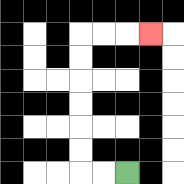{'start': '[5, 7]', 'end': '[6, 1]', 'path_directions': 'L,L,U,U,U,U,U,U,R,R,R', 'path_coordinates': '[[5, 7], [4, 7], [3, 7], [3, 6], [3, 5], [3, 4], [3, 3], [3, 2], [3, 1], [4, 1], [5, 1], [6, 1]]'}